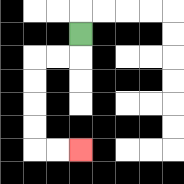{'start': '[3, 1]', 'end': '[3, 6]', 'path_directions': 'D,L,L,D,D,D,D,R,R', 'path_coordinates': '[[3, 1], [3, 2], [2, 2], [1, 2], [1, 3], [1, 4], [1, 5], [1, 6], [2, 6], [3, 6]]'}